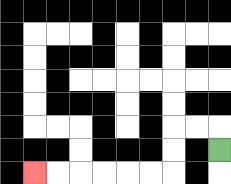{'start': '[9, 6]', 'end': '[1, 7]', 'path_directions': 'U,L,L,D,D,L,L,L,L,L,L', 'path_coordinates': '[[9, 6], [9, 5], [8, 5], [7, 5], [7, 6], [7, 7], [6, 7], [5, 7], [4, 7], [3, 7], [2, 7], [1, 7]]'}